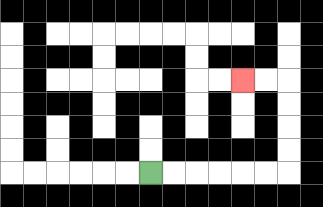{'start': '[6, 7]', 'end': '[10, 3]', 'path_directions': 'R,R,R,R,R,R,U,U,U,U,L,L', 'path_coordinates': '[[6, 7], [7, 7], [8, 7], [9, 7], [10, 7], [11, 7], [12, 7], [12, 6], [12, 5], [12, 4], [12, 3], [11, 3], [10, 3]]'}